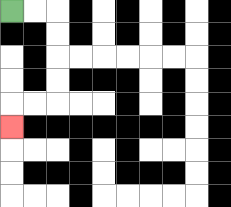{'start': '[0, 0]', 'end': '[0, 5]', 'path_directions': 'R,R,D,D,D,D,L,L,D', 'path_coordinates': '[[0, 0], [1, 0], [2, 0], [2, 1], [2, 2], [2, 3], [2, 4], [1, 4], [0, 4], [0, 5]]'}